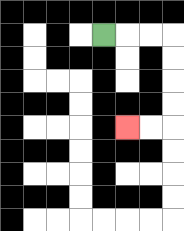{'start': '[4, 1]', 'end': '[5, 5]', 'path_directions': 'R,R,R,D,D,D,D,L,L', 'path_coordinates': '[[4, 1], [5, 1], [6, 1], [7, 1], [7, 2], [7, 3], [7, 4], [7, 5], [6, 5], [5, 5]]'}